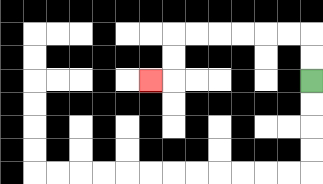{'start': '[13, 3]', 'end': '[6, 3]', 'path_directions': 'U,U,L,L,L,L,L,L,D,D,L', 'path_coordinates': '[[13, 3], [13, 2], [13, 1], [12, 1], [11, 1], [10, 1], [9, 1], [8, 1], [7, 1], [7, 2], [7, 3], [6, 3]]'}